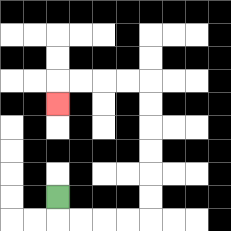{'start': '[2, 8]', 'end': '[2, 4]', 'path_directions': 'D,R,R,R,R,U,U,U,U,U,U,L,L,L,L,D', 'path_coordinates': '[[2, 8], [2, 9], [3, 9], [4, 9], [5, 9], [6, 9], [6, 8], [6, 7], [6, 6], [6, 5], [6, 4], [6, 3], [5, 3], [4, 3], [3, 3], [2, 3], [2, 4]]'}